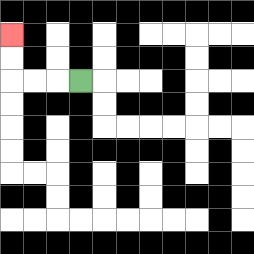{'start': '[3, 3]', 'end': '[0, 1]', 'path_directions': 'L,L,L,U,U', 'path_coordinates': '[[3, 3], [2, 3], [1, 3], [0, 3], [0, 2], [0, 1]]'}